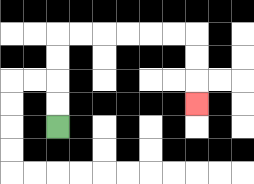{'start': '[2, 5]', 'end': '[8, 4]', 'path_directions': 'U,U,U,U,R,R,R,R,R,R,D,D,D', 'path_coordinates': '[[2, 5], [2, 4], [2, 3], [2, 2], [2, 1], [3, 1], [4, 1], [5, 1], [6, 1], [7, 1], [8, 1], [8, 2], [8, 3], [8, 4]]'}